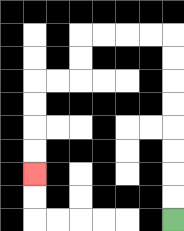{'start': '[7, 9]', 'end': '[1, 7]', 'path_directions': 'U,U,U,U,U,U,U,U,L,L,L,L,D,D,L,L,D,D,D,D', 'path_coordinates': '[[7, 9], [7, 8], [7, 7], [7, 6], [7, 5], [7, 4], [7, 3], [7, 2], [7, 1], [6, 1], [5, 1], [4, 1], [3, 1], [3, 2], [3, 3], [2, 3], [1, 3], [1, 4], [1, 5], [1, 6], [1, 7]]'}